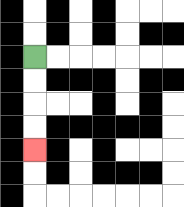{'start': '[1, 2]', 'end': '[1, 6]', 'path_directions': 'D,D,D,D', 'path_coordinates': '[[1, 2], [1, 3], [1, 4], [1, 5], [1, 6]]'}